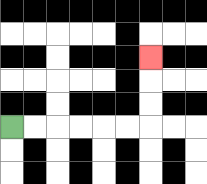{'start': '[0, 5]', 'end': '[6, 2]', 'path_directions': 'R,R,R,R,R,R,U,U,U', 'path_coordinates': '[[0, 5], [1, 5], [2, 5], [3, 5], [4, 5], [5, 5], [6, 5], [6, 4], [6, 3], [6, 2]]'}